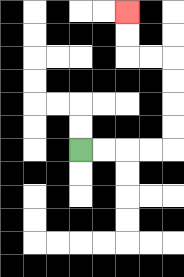{'start': '[3, 6]', 'end': '[5, 0]', 'path_directions': 'R,R,R,R,U,U,U,U,L,L,U,U', 'path_coordinates': '[[3, 6], [4, 6], [5, 6], [6, 6], [7, 6], [7, 5], [7, 4], [7, 3], [7, 2], [6, 2], [5, 2], [5, 1], [5, 0]]'}